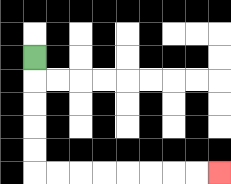{'start': '[1, 2]', 'end': '[9, 7]', 'path_directions': 'D,D,D,D,D,R,R,R,R,R,R,R,R', 'path_coordinates': '[[1, 2], [1, 3], [1, 4], [1, 5], [1, 6], [1, 7], [2, 7], [3, 7], [4, 7], [5, 7], [6, 7], [7, 7], [8, 7], [9, 7]]'}